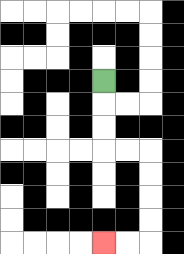{'start': '[4, 3]', 'end': '[4, 10]', 'path_directions': 'D,D,D,R,R,D,D,D,D,L,L', 'path_coordinates': '[[4, 3], [4, 4], [4, 5], [4, 6], [5, 6], [6, 6], [6, 7], [6, 8], [6, 9], [6, 10], [5, 10], [4, 10]]'}